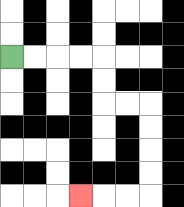{'start': '[0, 2]', 'end': '[3, 8]', 'path_directions': 'R,R,R,R,D,D,R,R,D,D,D,D,L,L,L', 'path_coordinates': '[[0, 2], [1, 2], [2, 2], [3, 2], [4, 2], [4, 3], [4, 4], [5, 4], [6, 4], [6, 5], [6, 6], [6, 7], [6, 8], [5, 8], [4, 8], [3, 8]]'}